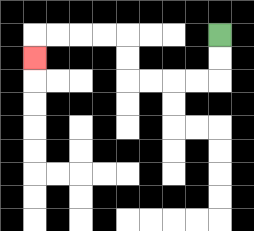{'start': '[9, 1]', 'end': '[1, 2]', 'path_directions': 'D,D,L,L,L,L,U,U,L,L,L,L,D', 'path_coordinates': '[[9, 1], [9, 2], [9, 3], [8, 3], [7, 3], [6, 3], [5, 3], [5, 2], [5, 1], [4, 1], [3, 1], [2, 1], [1, 1], [1, 2]]'}